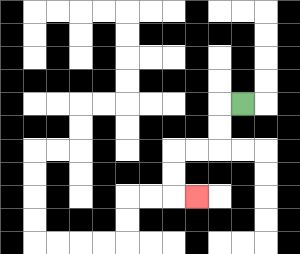{'start': '[10, 4]', 'end': '[8, 8]', 'path_directions': 'L,D,D,L,L,D,D,R', 'path_coordinates': '[[10, 4], [9, 4], [9, 5], [9, 6], [8, 6], [7, 6], [7, 7], [7, 8], [8, 8]]'}